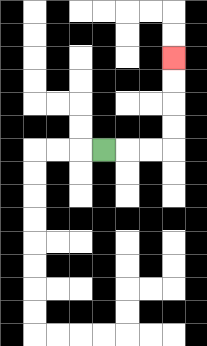{'start': '[4, 6]', 'end': '[7, 2]', 'path_directions': 'R,R,R,U,U,U,U', 'path_coordinates': '[[4, 6], [5, 6], [6, 6], [7, 6], [7, 5], [7, 4], [7, 3], [7, 2]]'}